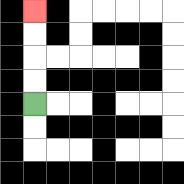{'start': '[1, 4]', 'end': '[1, 0]', 'path_directions': 'U,U,U,U', 'path_coordinates': '[[1, 4], [1, 3], [1, 2], [1, 1], [1, 0]]'}